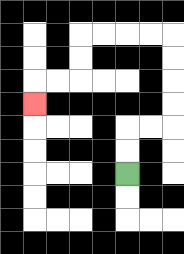{'start': '[5, 7]', 'end': '[1, 4]', 'path_directions': 'U,U,R,R,U,U,U,U,L,L,L,L,D,D,L,L,D', 'path_coordinates': '[[5, 7], [5, 6], [5, 5], [6, 5], [7, 5], [7, 4], [7, 3], [7, 2], [7, 1], [6, 1], [5, 1], [4, 1], [3, 1], [3, 2], [3, 3], [2, 3], [1, 3], [1, 4]]'}